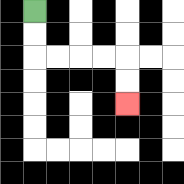{'start': '[1, 0]', 'end': '[5, 4]', 'path_directions': 'D,D,R,R,R,R,D,D', 'path_coordinates': '[[1, 0], [1, 1], [1, 2], [2, 2], [3, 2], [4, 2], [5, 2], [5, 3], [5, 4]]'}